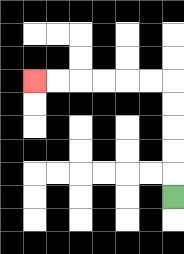{'start': '[7, 8]', 'end': '[1, 3]', 'path_directions': 'U,U,U,U,U,L,L,L,L,L,L', 'path_coordinates': '[[7, 8], [7, 7], [7, 6], [7, 5], [7, 4], [7, 3], [6, 3], [5, 3], [4, 3], [3, 3], [2, 3], [1, 3]]'}